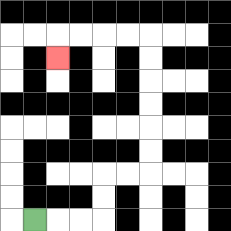{'start': '[1, 9]', 'end': '[2, 2]', 'path_directions': 'R,R,R,U,U,R,R,U,U,U,U,U,U,L,L,L,L,D', 'path_coordinates': '[[1, 9], [2, 9], [3, 9], [4, 9], [4, 8], [4, 7], [5, 7], [6, 7], [6, 6], [6, 5], [6, 4], [6, 3], [6, 2], [6, 1], [5, 1], [4, 1], [3, 1], [2, 1], [2, 2]]'}